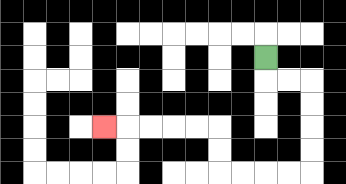{'start': '[11, 2]', 'end': '[4, 5]', 'path_directions': 'D,R,R,D,D,D,D,L,L,L,L,U,U,L,L,L,L,L', 'path_coordinates': '[[11, 2], [11, 3], [12, 3], [13, 3], [13, 4], [13, 5], [13, 6], [13, 7], [12, 7], [11, 7], [10, 7], [9, 7], [9, 6], [9, 5], [8, 5], [7, 5], [6, 5], [5, 5], [4, 5]]'}